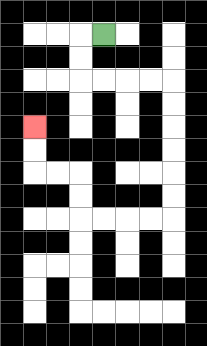{'start': '[4, 1]', 'end': '[1, 5]', 'path_directions': 'L,D,D,R,R,R,R,D,D,D,D,D,D,L,L,L,L,U,U,L,L,U,U', 'path_coordinates': '[[4, 1], [3, 1], [3, 2], [3, 3], [4, 3], [5, 3], [6, 3], [7, 3], [7, 4], [7, 5], [7, 6], [7, 7], [7, 8], [7, 9], [6, 9], [5, 9], [4, 9], [3, 9], [3, 8], [3, 7], [2, 7], [1, 7], [1, 6], [1, 5]]'}